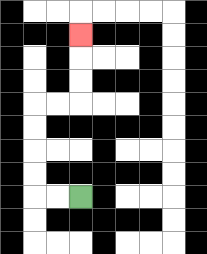{'start': '[3, 8]', 'end': '[3, 1]', 'path_directions': 'L,L,U,U,U,U,R,R,U,U,U', 'path_coordinates': '[[3, 8], [2, 8], [1, 8], [1, 7], [1, 6], [1, 5], [1, 4], [2, 4], [3, 4], [3, 3], [3, 2], [3, 1]]'}